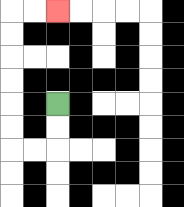{'start': '[2, 4]', 'end': '[2, 0]', 'path_directions': 'D,D,L,L,U,U,U,U,U,U,R,R', 'path_coordinates': '[[2, 4], [2, 5], [2, 6], [1, 6], [0, 6], [0, 5], [0, 4], [0, 3], [0, 2], [0, 1], [0, 0], [1, 0], [2, 0]]'}